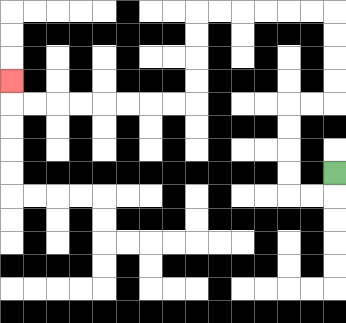{'start': '[14, 7]', 'end': '[0, 3]', 'path_directions': 'D,L,L,U,U,U,U,R,R,U,U,U,U,L,L,L,L,L,L,D,D,D,D,L,L,L,L,L,L,L,L,U', 'path_coordinates': '[[14, 7], [14, 8], [13, 8], [12, 8], [12, 7], [12, 6], [12, 5], [12, 4], [13, 4], [14, 4], [14, 3], [14, 2], [14, 1], [14, 0], [13, 0], [12, 0], [11, 0], [10, 0], [9, 0], [8, 0], [8, 1], [8, 2], [8, 3], [8, 4], [7, 4], [6, 4], [5, 4], [4, 4], [3, 4], [2, 4], [1, 4], [0, 4], [0, 3]]'}